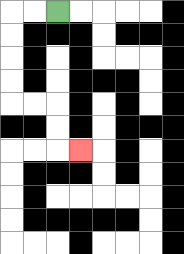{'start': '[2, 0]', 'end': '[3, 6]', 'path_directions': 'L,L,D,D,D,D,R,R,D,D,R', 'path_coordinates': '[[2, 0], [1, 0], [0, 0], [0, 1], [0, 2], [0, 3], [0, 4], [1, 4], [2, 4], [2, 5], [2, 6], [3, 6]]'}